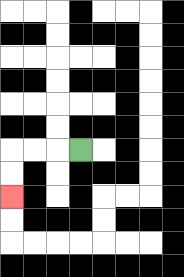{'start': '[3, 6]', 'end': '[0, 8]', 'path_directions': 'L,L,L,D,D', 'path_coordinates': '[[3, 6], [2, 6], [1, 6], [0, 6], [0, 7], [0, 8]]'}